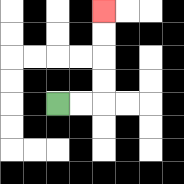{'start': '[2, 4]', 'end': '[4, 0]', 'path_directions': 'R,R,U,U,U,U', 'path_coordinates': '[[2, 4], [3, 4], [4, 4], [4, 3], [4, 2], [4, 1], [4, 0]]'}